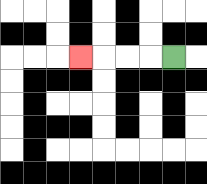{'start': '[7, 2]', 'end': '[3, 2]', 'path_directions': 'L,L,L,L', 'path_coordinates': '[[7, 2], [6, 2], [5, 2], [4, 2], [3, 2]]'}